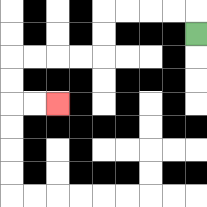{'start': '[8, 1]', 'end': '[2, 4]', 'path_directions': 'U,L,L,L,L,D,D,L,L,L,L,D,D,R,R', 'path_coordinates': '[[8, 1], [8, 0], [7, 0], [6, 0], [5, 0], [4, 0], [4, 1], [4, 2], [3, 2], [2, 2], [1, 2], [0, 2], [0, 3], [0, 4], [1, 4], [2, 4]]'}